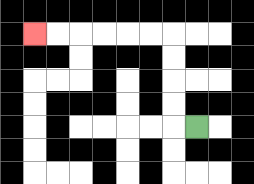{'start': '[8, 5]', 'end': '[1, 1]', 'path_directions': 'L,U,U,U,U,L,L,L,L,L,L', 'path_coordinates': '[[8, 5], [7, 5], [7, 4], [7, 3], [7, 2], [7, 1], [6, 1], [5, 1], [4, 1], [3, 1], [2, 1], [1, 1]]'}